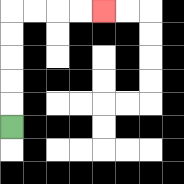{'start': '[0, 5]', 'end': '[4, 0]', 'path_directions': 'U,U,U,U,U,R,R,R,R', 'path_coordinates': '[[0, 5], [0, 4], [0, 3], [0, 2], [0, 1], [0, 0], [1, 0], [2, 0], [3, 0], [4, 0]]'}